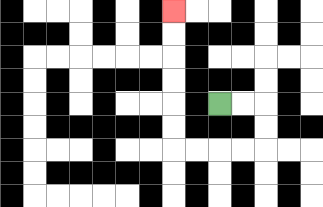{'start': '[9, 4]', 'end': '[7, 0]', 'path_directions': 'R,R,D,D,L,L,L,L,U,U,U,U,U,U', 'path_coordinates': '[[9, 4], [10, 4], [11, 4], [11, 5], [11, 6], [10, 6], [9, 6], [8, 6], [7, 6], [7, 5], [7, 4], [7, 3], [7, 2], [7, 1], [7, 0]]'}